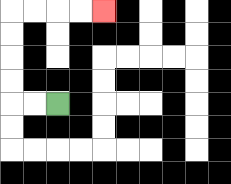{'start': '[2, 4]', 'end': '[4, 0]', 'path_directions': 'L,L,U,U,U,U,R,R,R,R', 'path_coordinates': '[[2, 4], [1, 4], [0, 4], [0, 3], [0, 2], [0, 1], [0, 0], [1, 0], [2, 0], [3, 0], [4, 0]]'}